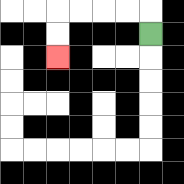{'start': '[6, 1]', 'end': '[2, 2]', 'path_directions': 'U,L,L,L,L,D,D', 'path_coordinates': '[[6, 1], [6, 0], [5, 0], [4, 0], [3, 0], [2, 0], [2, 1], [2, 2]]'}